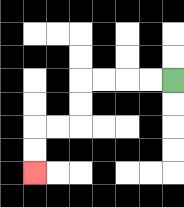{'start': '[7, 3]', 'end': '[1, 7]', 'path_directions': 'L,L,L,L,D,D,L,L,D,D', 'path_coordinates': '[[7, 3], [6, 3], [5, 3], [4, 3], [3, 3], [3, 4], [3, 5], [2, 5], [1, 5], [1, 6], [1, 7]]'}